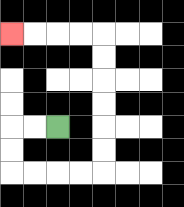{'start': '[2, 5]', 'end': '[0, 1]', 'path_directions': 'L,L,D,D,R,R,R,R,U,U,U,U,U,U,L,L,L,L', 'path_coordinates': '[[2, 5], [1, 5], [0, 5], [0, 6], [0, 7], [1, 7], [2, 7], [3, 7], [4, 7], [4, 6], [4, 5], [4, 4], [4, 3], [4, 2], [4, 1], [3, 1], [2, 1], [1, 1], [0, 1]]'}